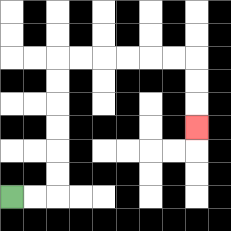{'start': '[0, 8]', 'end': '[8, 5]', 'path_directions': 'R,R,U,U,U,U,U,U,R,R,R,R,R,R,D,D,D', 'path_coordinates': '[[0, 8], [1, 8], [2, 8], [2, 7], [2, 6], [2, 5], [2, 4], [2, 3], [2, 2], [3, 2], [4, 2], [5, 2], [6, 2], [7, 2], [8, 2], [8, 3], [8, 4], [8, 5]]'}